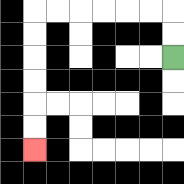{'start': '[7, 2]', 'end': '[1, 6]', 'path_directions': 'U,U,L,L,L,L,L,L,D,D,D,D,D,D', 'path_coordinates': '[[7, 2], [7, 1], [7, 0], [6, 0], [5, 0], [4, 0], [3, 0], [2, 0], [1, 0], [1, 1], [1, 2], [1, 3], [1, 4], [1, 5], [1, 6]]'}